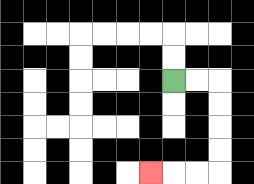{'start': '[7, 3]', 'end': '[6, 7]', 'path_directions': 'R,R,D,D,D,D,L,L,L', 'path_coordinates': '[[7, 3], [8, 3], [9, 3], [9, 4], [9, 5], [9, 6], [9, 7], [8, 7], [7, 7], [6, 7]]'}